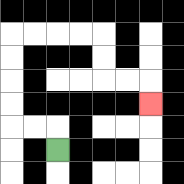{'start': '[2, 6]', 'end': '[6, 4]', 'path_directions': 'U,L,L,U,U,U,U,R,R,R,R,D,D,R,R,D', 'path_coordinates': '[[2, 6], [2, 5], [1, 5], [0, 5], [0, 4], [0, 3], [0, 2], [0, 1], [1, 1], [2, 1], [3, 1], [4, 1], [4, 2], [4, 3], [5, 3], [6, 3], [6, 4]]'}